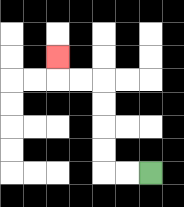{'start': '[6, 7]', 'end': '[2, 2]', 'path_directions': 'L,L,U,U,U,U,L,L,U', 'path_coordinates': '[[6, 7], [5, 7], [4, 7], [4, 6], [4, 5], [4, 4], [4, 3], [3, 3], [2, 3], [2, 2]]'}